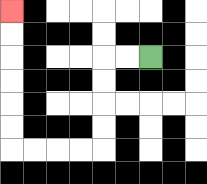{'start': '[6, 2]', 'end': '[0, 0]', 'path_directions': 'L,L,D,D,D,D,L,L,L,L,U,U,U,U,U,U', 'path_coordinates': '[[6, 2], [5, 2], [4, 2], [4, 3], [4, 4], [4, 5], [4, 6], [3, 6], [2, 6], [1, 6], [0, 6], [0, 5], [0, 4], [0, 3], [0, 2], [0, 1], [0, 0]]'}